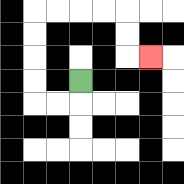{'start': '[3, 3]', 'end': '[6, 2]', 'path_directions': 'D,L,L,U,U,U,U,R,R,R,R,D,D,R', 'path_coordinates': '[[3, 3], [3, 4], [2, 4], [1, 4], [1, 3], [1, 2], [1, 1], [1, 0], [2, 0], [3, 0], [4, 0], [5, 0], [5, 1], [5, 2], [6, 2]]'}